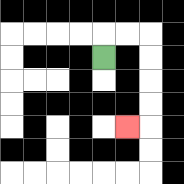{'start': '[4, 2]', 'end': '[5, 5]', 'path_directions': 'U,R,R,D,D,D,D,L', 'path_coordinates': '[[4, 2], [4, 1], [5, 1], [6, 1], [6, 2], [6, 3], [6, 4], [6, 5], [5, 5]]'}